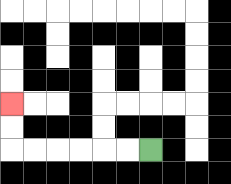{'start': '[6, 6]', 'end': '[0, 4]', 'path_directions': 'L,L,L,L,L,L,U,U', 'path_coordinates': '[[6, 6], [5, 6], [4, 6], [3, 6], [2, 6], [1, 6], [0, 6], [0, 5], [0, 4]]'}